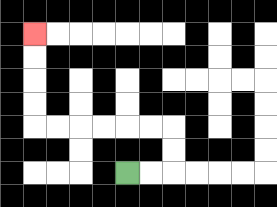{'start': '[5, 7]', 'end': '[1, 1]', 'path_directions': 'R,R,U,U,L,L,L,L,L,L,U,U,U,U', 'path_coordinates': '[[5, 7], [6, 7], [7, 7], [7, 6], [7, 5], [6, 5], [5, 5], [4, 5], [3, 5], [2, 5], [1, 5], [1, 4], [1, 3], [1, 2], [1, 1]]'}